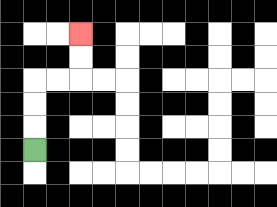{'start': '[1, 6]', 'end': '[3, 1]', 'path_directions': 'U,U,U,R,R,U,U', 'path_coordinates': '[[1, 6], [1, 5], [1, 4], [1, 3], [2, 3], [3, 3], [3, 2], [3, 1]]'}